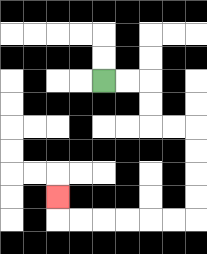{'start': '[4, 3]', 'end': '[2, 8]', 'path_directions': 'R,R,D,D,R,R,D,D,D,D,L,L,L,L,L,L,U', 'path_coordinates': '[[4, 3], [5, 3], [6, 3], [6, 4], [6, 5], [7, 5], [8, 5], [8, 6], [8, 7], [8, 8], [8, 9], [7, 9], [6, 9], [5, 9], [4, 9], [3, 9], [2, 9], [2, 8]]'}